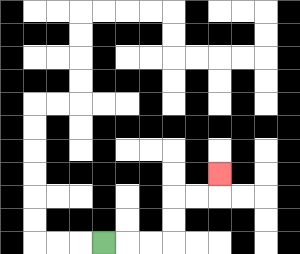{'start': '[4, 10]', 'end': '[9, 7]', 'path_directions': 'R,R,R,U,U,R,R,U', 'path_coordinates': '[[4, 10], [5, 10], [6, 10], [7, 10], [7, 9], [7, 8], [8, 8], [9, 8], [9, 7]]'}